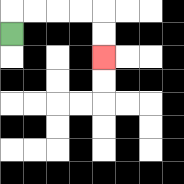{'start': '[0, 1]', 'end': '[4, 2]', 'path_directions': 'U,R,R,R,R,D,D', 'path_coordinates': '[[0, 1], [0, 0], [1, 0], [2, 0], [3, 0], [4, 0], [4, 1], [4, 2]]'}